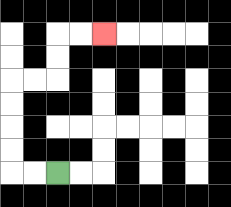{'start': '[2, 7]', 'end': '[4, 1]', 'path_directions': 'L,L,U,U,U,U,R,R,U,U,R,R', 'path_coordinates': '[[2, 7], [1, 7], [0, 7], [0, 6], [0, 5], [0, 4], [0, 3], [1, 3], [2, 3], [2, 2], [2, 1], [3, 1], [4, 1]]'}